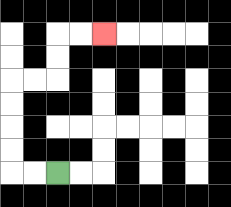{'start': '[2, 7]', 'end': '[4, 1]', 'path_directions': 'L,L,U,U,U,U,R,R,U,U,R,R', 'path_coordinates': '[[2, 7], [1, 7], [0, 7], [0, 6], [0, 5], [0, 4], [0, 3], [1, 3], [2, 3], [2, 2], [2, 1], [3, 1], [4, 1]]'}